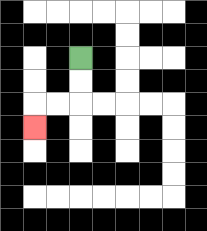{'start': '[3, 2]', 'end': '[1, 5]', 'path_directions': 'D,D,L,L,D', 'path_coordinates': '[[3, 2], [3, 3], [3, 4], [2, 4], [1, 4], [1, 5]]'}